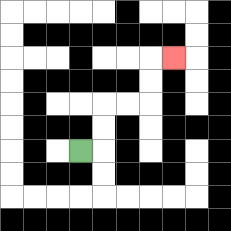{'start': '[3, 6]', 'end': '[7, 2]', 'path_directions': 'R,U,U,R,R,U,U,R', 'path_coordinates': '[[3, 6], [4, 6], [4, 5], [4, 4], [5, 4], [6, 4], [6, 3], [6, 2], [7, 2]]'}